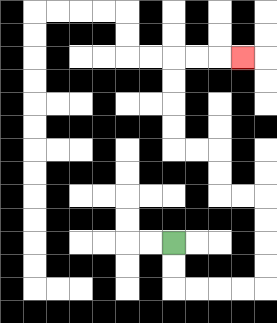{'start': '[7, 10]', 'end': '[10, 2]', 'path_directions': 'D,D,R,R,R,R,U,U,U,U,L,L,U,U,L,L,U,U,U,U,R,R,R', 'path_coordinates': '[[7, 10], [7, 11], [7, 12], [8, 12], [9, 12], [10, 12], [11, 12], [11, 11], [11, 10], [11, 9], [11, 8], [10, 8], [9, 8], [9, 7], [9, 6], [8, 6], [7, 6], [7, 5], [7, 4], [7, 3], [7, 2], [8, 2], [9, 2], [10, 2]]'}